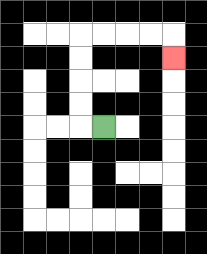{'start': '[4, 5]', 'end': '[7, 2]', 'path_directions': 'L,U,U,U,U,R,R,R,R,D', 'path_coordinates': '[[4, 5], [3, 5], [3, 4], [3, 3], [3, 2], [3, 1], [4, 1], [5, 1], [6, 1], [7, 1], [7, 2]]'}